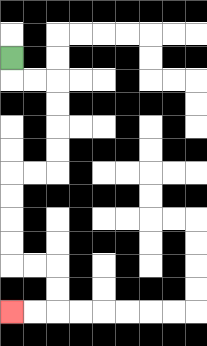{'start': '[0, 2]', 'end': '[0, 13]', 'path_directions': 'D,R,R,D,D,D,D,L,L,D,D,D,D,R,R,D,D,L,L', 'path_coordinates': '[[0, 2], [0, 3], [1, 3], [2, 3], [2, 4], [2, 5], [2, 6], [2, 7], [1, 7], [0, 7], [0, 8], [0, 9], [0, 10], [0, 11], [1, 11], [2, 11], [2, 12], [2, 13], [1, 13], [0, 13]]'}